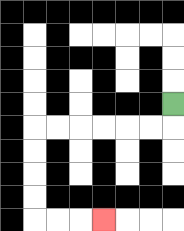{'start': '[7, 4]', 'end': '[4, 9]', 'path_directions': 'D,L,L,L,L,L,L,D,D,D,D,R,R,R', 'path_coordinates': '[[7, 4], [7, 5], [6, 5], [5, 5], [4, 5], [3, 5], [2, 5], [1, 5], [1, 6], [1, 7], [1, 8], [1, 9], [2, 9], [3, 9], [4, 9]]'}